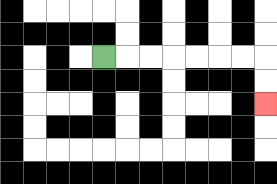{'start': '[4, 2]', 'end': '[11, 4]', 'path_directions': 'R,R,R,R,R,R,R,D,D', 'path_coordinates': '[[4, 2], [5, 2], [6, 2], [7, 2], [8, 2], [9, 2], [10, 2], [11, 2], [11, 3], [11, 4]]'}